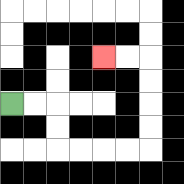{'start': '[0, 4]', 'end': '[4, 2]', 'path_directions': 'R,R,D,D,R,R,R,R,U,U,U,U,L,L', 'path_coordinates': '[[0, 4], [1, 4], [2, 4], [2, 5], [2, 6], [3, 6], [4, 6], [5, 6], [6, 6], [6, 5], [6, 4], [6, 3], [6, 2], [5, 2], [4, 2]]'}